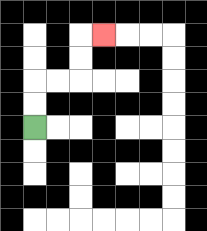{'start': '[1, 5]', 'end': '[4, 1]', 'path_directions': 'U,U,R,R,U,U,R', 'path_coordinates': '[[1, 5], [1, 4], [1, 3], [2, 3], [3, 3], [3, 2], [3, 1], [4, 1]]'}